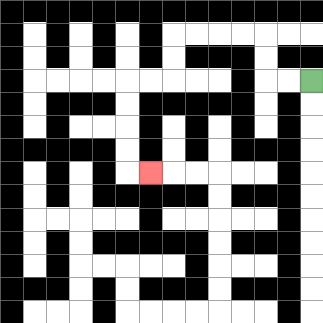{'start': '[13, 3]', 'end': '[6, 7]', 'path_directions': 'L,L,U,U,L,L,L,L,D,D,L,L,D,D,D,D,R', 'path_coordinates': '[[13, 3], [12, 3], [11, 3], [11, 2], [11, 1], [10, 1], [9, 1], [8, 1], [7, 1], [7, 2], [7, 3], [6, 3], [5, 3], [5, 4], [5, 5], [5, 6], [5, 7], [6, 7]]'}